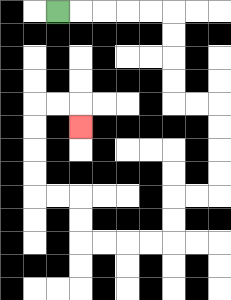{'start': '[2, 0]', 'end': '[3, 5]', 'path_directions': 'R,R,R,R,R,D,D,D,D,R,R,D,D,D,D,L,L,D,D,L,L,L,L,U,U,L,L,U,U,U,U,R,R,D', 'path_coordinates': '[[2, 0], [3, 0], [4, 0], [5, 0], [6, 0], [7, 0], [7, 1], [7, 2], [7, 3], [7, 4], [8, 4], [9, 4], [9, 5], [9, 6], [9, 7], [9, 8], [8, 8], [7, 8], [7, 9], [7, 10], [6, 10], [5, 10], [4, 10], [3, 10], [3, 9], [3, 8], [2, 8], [1, 8], [1, 7], [1, 6], [1, 5], [1, 4], [2, 4], [3, 4], [3, 5]]'}